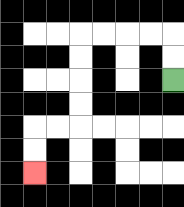{'start': '[7, 3]', 'end': '[1, 7]', 'path_directions': 'U,U,L,L,L,L,D,D,D,D,L,L,D,D', 'path_coordinates': '[[7, 3], [7, 2], [7, 1], [6, 1], [5, 1], [4, 1], [3, 1], [3, 2], [3, 3], [3, 4], [3, 5], [2, 5], [1, 5], [1, 6], [1, 7]]'}